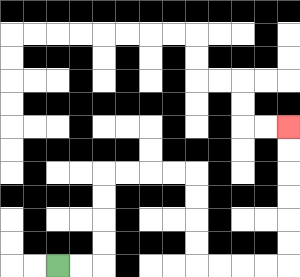{'start': '[2, 11]', 'end': '[12, 5]', 'path_directions': 'R,R,U,U,U,U,R,R,R,R,D,D,D,D,R,R,R,R,U,U,U,U,U,U', 'path_coordinates': '[[2, 11], [3, 11], [4, 11], [4, 10], [4, 9], [4, 8], [4, 7], [5, 7], [6, 7], [7, 7], [8, 7], [8, 8], [8, 9], [8, 10], [8, 11], [9, 11], [10, 11], [11, 11], [12, 11], [12, 10], [12, 9], [12, 8], [12, 7], [12, 6], [12, 5]]'}